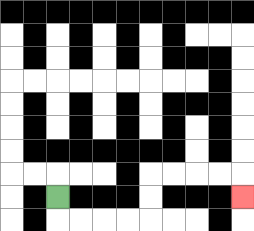{'start': '[2, 8]', 'end': '[10, 8]', 'path_directions': 'D,R,R,R,R,U,U,R,R,R,R,D', 'path_coordinates': '[[2, 8], [2, 9], [3, 9], [4, 9], [5, 9], [6, 9], [6, 8], [6, 7], [7, 7], [8, 7], [9, 7], [10, 7], [10, 8]]'}